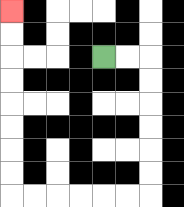{'start': '[4, 2]', 'end': '[0, 0]', 'path_directions': 'R,R,D,D,D,D,D,D,L,L,L,L,L,L,U,U,U,U,U,U,U,U', 'path_coordinates': '[[4, 2], [5, 2], [6, 2], [6, 3], [6, 4], [6, 5], [6, 6], [6, 7], [6, 8], [5, 8], [4, 8], [3, 8], [2, 8], [1, 8], [0, 8], [0, 7], [0, 6], [0, 5], [0, 4], [0, 3], [0, 2], [0, 1], [0, 0]]'}